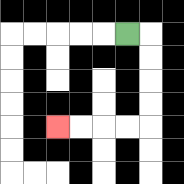{'start': '[5, 1]', 'end': '[2, 5]', 'path_directions': 'R,D,D,D,D,L,L,L,L', 'path_coordinates': '[[5, 1], [6, 1], [6, 2], [6, 3], [6, 4], [6, 5], [5, 5], [4, 5], [3, 5], [2, 5]]'}